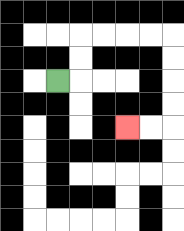{'start': '[2, 3]', 'end': '[5, 5]', 'path_directions': 'R,U,U,R,R,R,R,D,D,D,D,L,L', 'path_coordinates': '[[2, 3], [3, 3], [3, 2], [3, 1], [4, 1], [5, 1], [6, 1], [7, 1], [7, 2], [7, 3], [7, 4], [7, 5], [6, 5], [5, 5]]'}